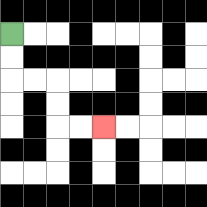{'start': '[0, 1]', 'end': '[4, 5]', 'path_directions': 'D,D,R,R,D,D,R,R', 'path_coordinates': '[[0, 1], [0, 2], [0, 3], [1, 3], [2, 3], [2, 4], [2, 5], [3, 5], [4, 5]]'}